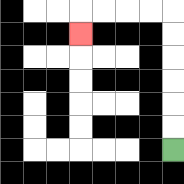{'start': '[7, 6]', 'end': '[3, 1]', 'path_directions': 'U,U,U,U,U,U,L,L,L,L,D', 'path_coordinates': '[[7, 6], [7, 5], [7, 4], [7, 3], [7, 2], [7, 1], [7, 0], [6, 0], [5, 0], [4, 0], [3, 0], [3, 1]]'}